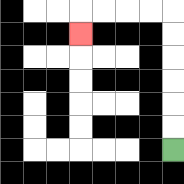{'start': '[7, 6]', 'end': '[3, 1]', 'path_directions': 'U,U,U,U,U,U,L,L,L,L,D', 'path_coordinates': '[[7, 6], [7, 5], [7, 4], [7, 3], [7, 2], [7, 1], [7, 0], [6, 0], [5, 0], [4, 0], [3, 0], [3, 1]]'}